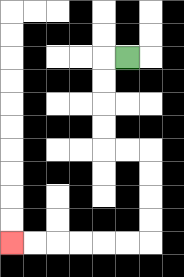{'start': '[5, 2]', 'end': '[0, 10]', 'path_directions': 'L,D,D,D,D,R,R,D,D,D,D,L,L,L,L,L,L', 'path_coordinates': '[[5, 2], [4, 2], [4, 3], [4, 4], [4, 5], [4, 6], [5, 6], [6, 6], [6, 7], [6, 8], [6, 9], [6, 10], [5, 10], [4, 10], [3, 10], [2, 10], [1, 10], [0, 10]]'}